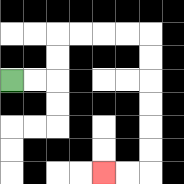{'start': '[0, 3]', 'end': '[4, 7]', 'path_directions': 'R,R,U,U,R,R,R,R,D,D,D,D,D,D,L,L', 'path_coordinates': '[[0, 3], [1, 3], [2, 3], [2, 2], [2, 1], [3, 1], [4, 1], [5, 1], [6, 1], [6, 2], [6, 3], [6, 4], [6, 5], [6, 6], [6, 7], [5, 7], [4, 7]]'}